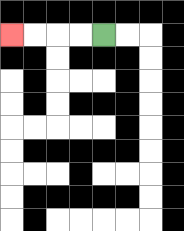{'start': '[4, 1]', 'end': '[0, 1]', 'path_directions': 'L,L,L,L', 'path_coordinates': '[[4, 1], [3, 1], [2, 1], [1, 1], [0, 1]]'}